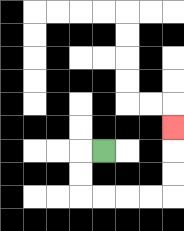{'start': '[4, 6]', 'end': '[7, 5]', 'path_directions': 'L,D,D,R,R,R,R,U,U,U', 'path_coordinates': '[[4, 6], [3, 6], [3, 7], [3, 8], [4, 8], [5, 8], [6, 8], [7, 8], [7, 7], [7, 6], [7, 5]]'}